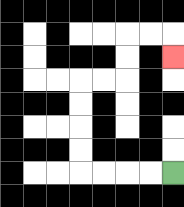{'start': '[7, 7]', 'end': '[7, 2]', 'path_directions': 'L,L,L,L,U,U,U,U,R,R,U,U,R,R,D', 'path_coordinates': '[[7, 7], [6, 7], [5, 7], [4, 7], [3, 7], [3, 6], [3, 5], [3, 4], [3, 3], [4, 3], [5, 3], [5, 2], [5, 1], [6, 1], [7, 1], [7, 2]]'}